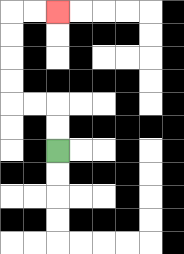{'start': '[2, 6]', 'end': '[2, 0]', 'path_directions': 'U,U,L,L,U,U,U,U,R,R', 'path_coordinates': '[[2, 6], [2, 5], [2, 4], [1, 4], [0, 4], [0, 3], [0, 2], [0, 1], [0, 0], [1, 0], [2, 0]]'}